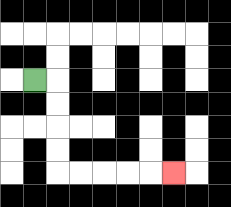{'start': '[1, 3]', 'end': '[7, 7]', 'path_directions': 'R,D,D,D,D,R,R,R,R,R', 'path_coordinates': '[[1, 3], [2, 3], [2, 4], [2, 5], [2, 6], [2, 7], [3, 7], [4, 7], [5, 7], [6, 7], [7, 7]]'}